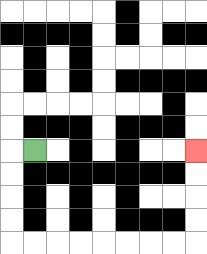{'start': '[1, 6]', 'end': '[8, 6]', 'path_directions': 'L,D,D,D,D,R,R,R,R,R,R,R,R,U,U,U,U', 'path_coordinates': '[[1, 6], [0, 6], [0, 7], [0, 8], [0, 9], [0, 10], [1, 10], [2, 10], [3, 10], [4, 10], [5, 10], [6, 10], [7, 10], [8, 10], [8, 9], [8, 8], [8, 7], [8, 6]]'}